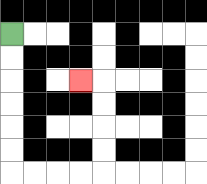{'start': '[0, 1]', 'end': '[3, 3]', 'path_directions': 'D,D,D,D,D,D,R,R,R,R,U,U,U,U,L', 'path_coordinates': '[[0, 1], [0, 2], [0, 3], [0, 4], [0, 5], [0, 6], [0, 7], [1, 7], [2, 7], [3, 7], [4, 7], [4, 6], [4, 5], [4, 4], [4, 3], [3, 3]]'}